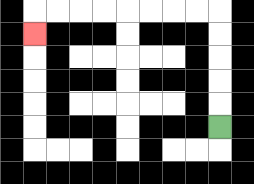{'start': '[9, 5]', 'end': '[1, 1]', 'path_directions': 'U,U,U,U,U,L,L,L,L,L,L,L,L,D', 'path_coordinates': '[[9, 5], [9, 4], [9, 3], [9, 2], [9, 1], [9, 0], [8, 0], [7, 0], [6, 0], [5, 0], [4, 0], [3, 0], [2, 0], [1, 0], [1, 1]]'}